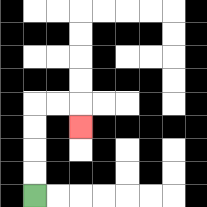{'start': '[1, 8]', 'end': '[3, 5]', 'path_directions': 'U,U,U,U,R,R,D', 'path_coordinates': '[[1, 8], [1, 7], [1, 6], [1, 5], [1, 4], [2, 4], [3, 4], [3, 5]]'}